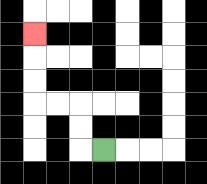{'start': '[4, 6]', 'end': '[1, 1]', 'path_directions': 'L,U,U,L,L,U,U,U', 'path_coordinates': '[[4, 6], [3, 6], [3, 5], [3, 4], [2, 4], [1, 4], [1, 3], [1, 2], [1, 1]]'}